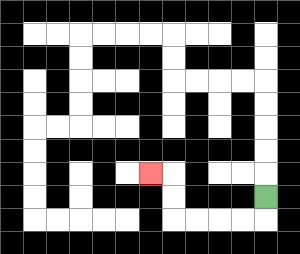{'start': '[11, 8]', 'end': '[6, 7]', 'path_directions': 'D,L,L,L,L,U,U,L', 'path_coordinates': '[[11, 8], [11, 9], [10, 9], [9, 9], [8, 9], [7, 9], [7, 8], [7, 7], [6, 7]]'}